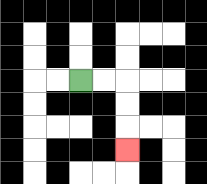{'start': '[3, 3]', 'end': '[5, 6]', 'path_directions': 'R,R,D,D,D', 'path_coordinates': '[[3, 3], [4, 3], [5, 3], [5, 4], [5, 5], [5, 6]]'}